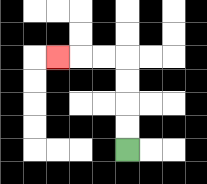{'start': '[5, 6]', 'end': '[2, 2]', 'path_directions': 'U,U,U,U,L,L,L', 'path_coordinates': '[[5, 6], [5, 5], [5, 4], [5, 3], [5, 2], [4, 2], [3, 2], [2, 2]]'}